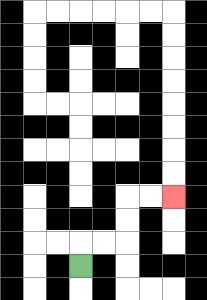{'start': '[3, 11]', 'end': '[7, 8]', 'path_directions': 'U,R,R,U,U,R,R', 'path_coordinates': '[[3, 11], [3, 10], [4, 10], [5, 10], [5, 9], [5, 8], [6, 8], [7, 8]]'}